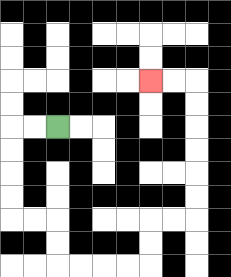{'start': '[2, 5]', 'end': '[6, 3]', 'path_directions': 'L,L,D,D,D,D,R,R,D,D,R,R,R,R,U,U,R,R,U,U,U,U,U,U,L,L', 'path_coordinates': '[[2, 5], [1, 5], [0, 5], [0, 6], [0, 7], [0, 8], [0, 9], [1, 9], [2, 9], [2, 10], [2, 11], [3, 11], [4, 11], [5, 11], [6, 11], [6, 10], [6, 9], [7, 9], [8, 9], [8, 8], [8, 7], [8, 6], [8, 5], [8, 4], [8, 3], [7, 3], [6, 3]]'}